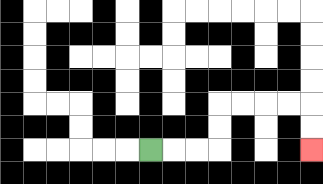{'start': '[6, 6]', 'end': '[13, 6]', 'path_directions': 'R,R,R,U,U,R,R,R,R,D,D', 'path_coordinates': '[[6, 6], [7, 6], [8, 6], [9, 6], [9, 5], [9, 4], [10, 4], [11, 4], [12, 4], [13, 4], [13, 5], [13, 6]]'}